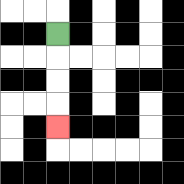{'start': '[2, 1]', 'end': '[2, 5]', 'path_directions': 'D,D,D,D', 'path_coordinates': '[[2, 1], [2, 2], [2, 3], [2, 4], [2, 5]]'}